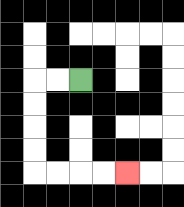{'start': '[3, 3]', 'end': '[5, 7]', 'path_directions': 'L,L,D,D,D,D,R,R,R,R', 'path_coordinates': '[[3, 3], [2, 3], [1, 3], [1, 4], [1, 5], [1, 6], [1, 7], [2, 7], [3, 7], [4, 7], [5, 7]]'}